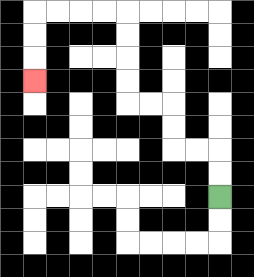{'start': '[9, 8]', 'end': '[1, 3]', 'path_directions': 'U,U,L,L,U,U,L,L,U,U,U,U,L,L,L,L,D,D,D', 'path_coordinates': '[[9, 8], [9, 7], [9, 6], [8, 6], [7, 6], [7, 5], [7, 4], [6, 4], [5, 4], [5, 3], [5, 2], [5, 1], [5, 0], [4, 0], [3, 0], [2, 0], [1, 0], [1, 1], [1, 2], [1, 3]]'}